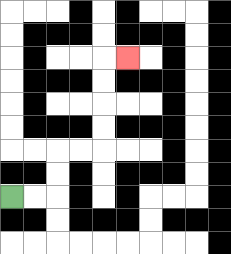{'start': '[0, 8]', 'end': '[5, 2]', 'path_directions': 'R,R,U,U,R,R,U,U,U,U,R', 'path_coordinates': '[[0, 8], [1, 8], [2, 8], [2, 7], [2, 6], [3, 6], [4, 6], [4, 5], [4, 4], [4, 3], [4, 2], [5, 2]]'}